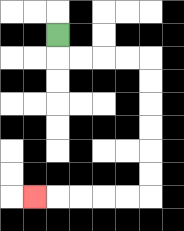{'start': '[2, 1]', 'end': '[1, 8]', 'path_directions': 'D,R,R,R,R,D,D,D,D,D,D,L,L,L,L,L', 'path_coordinates': '[[2, 1], [2, 2], [3, 2], [4, 2], [5, 2], [6, 2], [6, 3], [6, 4], [6, 5], [6, 6], [6, 7], [6, 8], [5, 8], [4, 8], [3, 8], [2, 8], [1, 8]]'}